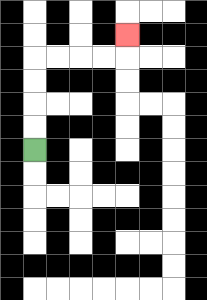{'start': '[1, 6]', 'end': '[5, 1]', 'path_directions': 'U,U,U,U,R,R,R,R,U', 'path_coordinates': '[[1, 6], [1, 5], [1, 4], [1, 3], [1, 2], [2, 2], [3, 2], [4, 2], [5, 2], [5, 1]]'}